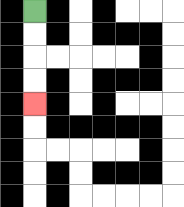{'start': '[1, 0]', 'end': '[1, 4]', 'path_directions': 'D,D,D,D', 'path_coordinates': '[[1, 0], [1, 1], [1, 2], [1, 3], [1, 4]]'}